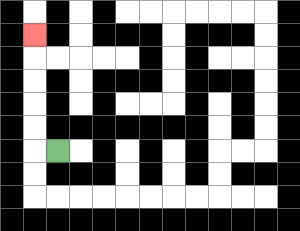{'start': '[2, 6]', 'end': '[1, 1]', 'path_directions': 'L,U,U,U,U,U', 'path_coordinates': '[[2, 6], [1, 6], [1, 5], [1, 4], [1, 3], [1, 2], [1, 1]]'}